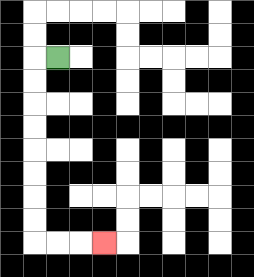{'start': '[2, 2]', 'end': '[4, 10]', 'path_directions': 'L,D,D,D,D,D,D,D,D,R,R,R', 'path_coordinates': '[[2, 2], [1, 2], [1, 3], [1, 4], [1, 5], [1, 6], [1, 7], [1, 8], [1, 9], [1, 10], [2, 10], [3, 10], [4, 10]]'}